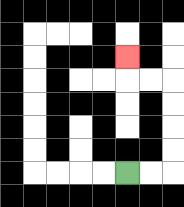{'start': '[5, 7]', 'end': '[5, 2]', 'path_directions': 'R,R,U,U,U,U,L,L,U', 'path_coordinates': '[[5, 7], [6, 7], [7, 7], [7, 6], [7, 5], [7, 4], [7, 3], [6, 3], [5, 3], [5, 2]]'}